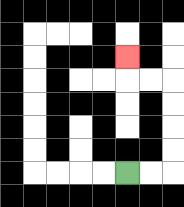{'start': '[5, 7]', 'end': '[5, 2]', 'path_directions': 'R,R,U,U,U,U,L,L,U', 'path_coordinates': '[[5, 7], [6, 7], [7, 7], [7, 6], [7, 5], [7, 4], [7, 3], [6, 3], [5, 3], [5, 2]]'}